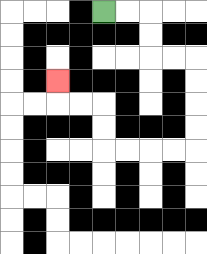{'start': '[4, 0]', 'end': '[2, 3]', 'path_directions': 'R,R,D,D,R,R,D,D,D,D,L,L,L,L,U,U,L,L,U', 'path_coordinates': '[[4, 0], [5, 0], [6, 0], [6, 1], [6, 2], [7, 2], [8, 2], [8, 3], [8, 4], [8, 5], [8, 6], [7, 6], [6, 6], [5, 6], [4, 6], [4, 5], [4, 4], [3, 4], [2, 4], [2, 3]]'}